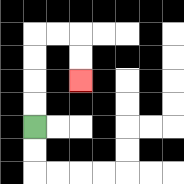{'start': '[1, 5]', 'end': '[3, 3]', 'path_directions': 'U,U,U,U,R,R,D,D', 'path_coordinates': '[[1, 5], [1, 4], [1, 3], [1, 2], [1, 1], [2, 1], [3, 1], [3, 2], [3, 3]]'}